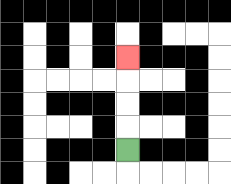{'start': '[5, 6]', 'end': '[5, 2]', 'path_directions': 'U,U,U,U', 'path_coordinates': '[[5, 6], [5, 5], [5, 4], [5, 3], [5, 2]]'}